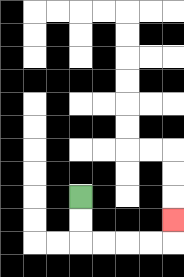{'start': '[3, 8]', 'end': '[7, 9]', 'path_directions': 'D,D,R,R,R,R,U', 'path_coordinates': '[[3, 8], [3, 9], [3, 10], [4, 10], [5, 10], [6, 10], [7, 10], [7, 9]]'}